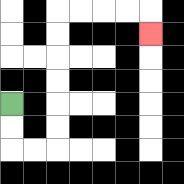{'start': '[0, 4]', 'end': '[6, 1]', 'path_directions': 'D,D,R,R,U,U,U,U,U,U,R,R,R,R,D', 'path_coordinates': '[[0, 4], [0, 5], [0, 6], [1, 6], [2, 6], [2, 5], [2, 4], [2, 3], [2, 2], [2, 1], [2, 0], [3, 0], [4, 0], [5, 0], [6, 0], [6, 1]]'}